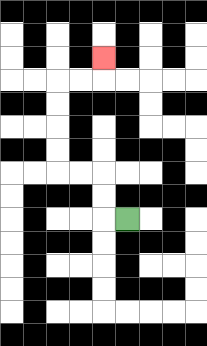{'start': '[5, 9]', 'end': '[4, 2]', 'path_directions': 'L,U,U,L,L,U,U,U,U,R,R,U', 'path_coordinates': '[[5, 9], [4, 9], [4, 8], [4, 7], [3, 7], [2, 7], [2, 6], [2, 5], [2, 4], [2, 3], [3, 3], [4, 3], [4, 2]]'}